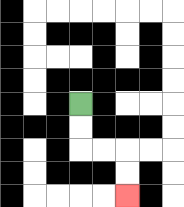{'start': '[3, 4]', 'end': '[5, 8]', 'path_directions': 'D,D,R,R,D,D', 'path_coordinates': '[[3, 4], [3, 5], [3, 6], [4, 6], [5, 6], [5, 7], [5, 8]]'}